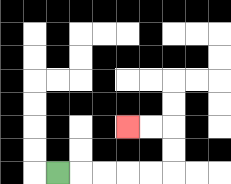{'start': '[2, 7]', 'end': '[5, 5]', 'path_directions': 'R,R,R,R,R,U,U,L,L', 'path_coordinates': '[[2, 7], [3, 7], [4, 7], [5, 7], [6, 7], [7, 7], [7, 6], [7, 5], [6, 5], [5, 5]]'}